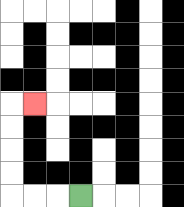{'start': '[3, 8]', 'end': '[1, 4]', 'path_directions': 'L,L,L,U,U,U,U,R', 'path_coordinates': '[[3, 8], [2, 8], [1, 8], [0, 8], [0, 7], [0, 6], [0, 5], [0, 4], [1, 4]]'}